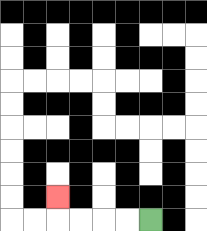{'start': '[6, 9]', 'end': '[2, 8]', 'path_directions': 'L,L,L,L,U', 'path_coordinates': '[[6, 9], [5, 9], [4, 9], [3, 9], [2, 9], [2, 8]]'}